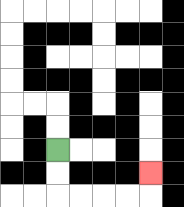{'start': '[2, 6]', 'end': '[6, 7]', 'path_directions': 'D,D,R,R,R,R,U', 'path_coordinates': '[[2, 6], [2, 7], [2, 8], [3, 8], [4, 8], [5, 8], [6, 8], [6, 7]]'}